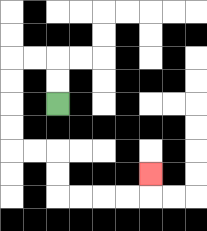{'start': '[2, 4]', 'end': '[6, 7]', 'path_directions': 'U,U,L,L,D,D,D,D,R,R,D,D,R,R,R,R,U', 'path_coordinates': '[[2, 4], [2, 3], [2, 2], [1, 2], [0, 2], [0, 3], [0, 4], [0, 5], [0, 6], [1, 6], [2, 6], [2, 7], [2, 8], [3, 8], [4, 8], [5, 8], [6, 8], [6, 7]]'}